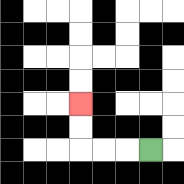{'start': '[6, 6]', 'end': '[3, 4]', 'path_directions': 'L,L,L,U,U', 'path_coordinates': '[[6, 6], [5, 6], [4, 6], [3, 6], [3, 5], [3, 4]]'}